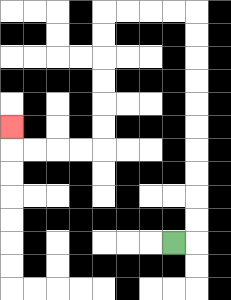{'start': '[7, 10]', 'end': '[0, 5]', 'path_directions': 'R,U,U,U,U,U,U,U,U,U,U,L,L,L,L,D,D,D,D,D,D,L,L,L,L,U', 'path_coordinates': '[[7, 10], [8, 10], [8, 9], [8, 8], [8, 7], [8, 6], [8, 5], [8, 4], [8, 3], [8, 2], [8, 1], [8, 0], [7, 0], [6, 0], [5, 0], [4, 0], [4, 1], [4, 2], [4, 3], [4, 4], [4, 5], [4, 6], [3, 6], [2, 6], [1, 6], [0, 6], [0, 5]]'}